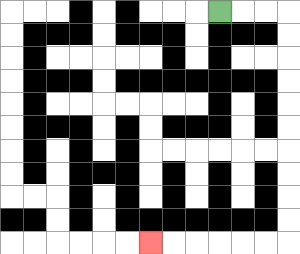{'start': '[9, 0]', 'end': '[6, 10]', 'path_directions': 'R,R,R,D,D,D,D,D,D,D,D,D,D,L,L,L,L,L,L', 'path_coordinates': '[[9, 0], [10, 0], [11, 0], [12, 0], [12, 1], [12, 2], [12, 3], [12, 4], [12, 5], [12, 6], [12, 7], [12, 8], [12, 9], [12, 10], [11, 10], [10, 10], [9, 10], [8, 10], [7, 10], [6, 10]]'}